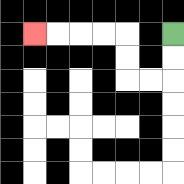{'start': '[7, 1]', 'end': '[1, 1]', 'path_directions': 'D,D,L,L,U,U,L,L,L,L', 'path_coordinates': '[[7, 1], [7, 2], [7, 3], [6, 3], [5, 3], [5, 2], [5, 1], [4, 1], [3, 1], [2, 1], [1, 1]]'}